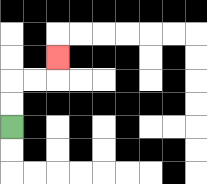{'start': '[0, 5]', 'end': '[2, 2]', 'path_directions': 'U,U,R,R,U', 'path_coordinates': '[[0, 5], [0, 4], [0, 3], [1, 3], [2, 3], [2, 2]]'}